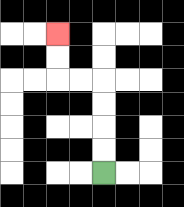{'start': '[4, 7]', 'end': '[2, 1]', 'path_directions': 'U,U,U,U,L,L,U,U', 'path_coordinates': '[[4, 7], [4, 6], [4, 5], [4, 4], [4, 3], [3, 3], [2, 3], [2, 2], [2, 1]]'}